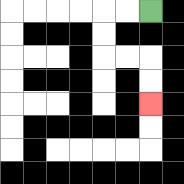{'start': '[6, 0]', 'end': '[6, 4]', 'path_directions': 'L,L,D,D,R,R,D,D', 'path_coordinates': '[[6, 0], [5, 0], [4, 0], [4, 1], [4, 2], [5, 2], [6, 2], [6, 3], [6, 4]]'}